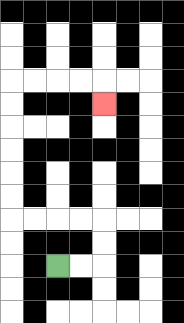{'start': '[2, 11]', 'end': '[4, 4]', 'path_directions': 'R,R,U,U,L,L,L,L,U,U,U,U,U,U,R,R,R,R,D', 'path_coordinates': '[[2, 11], [3, 11], [4, 11], [4, 10], [4, 9], [3, 9], [2, 9], [1, 9], [0, 9], [0, 8], [0, 7], [0, 6], [0, 5], [0, 4], [0, 3], [1, 3], [2, 3], [3, 3], [4, 3], [4, 4]]'}